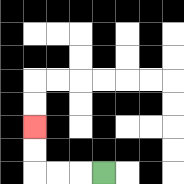{'start': '[4, 7]', 'end': '[1, 5]', 'path_directions': 'L,L,L,U,U', 'path_coordinates': '[[4, 7], [3, 7], [2, 7], [1, 7], [1, 6], [1, 5]]'}